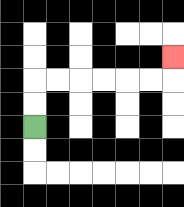{'start': '[1, 5]', 'end': '[7, 2]', 'path_directions': 'U,U,R,R,R,R,R,R,U', 'path_coordinates': '[[1, 5], [1, 4], [1, 3], [2, 3], [3, 3], [4, 3], [5, 3], [6, 3], [7, 3], [7, 2]]'}